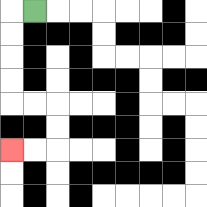{'start': '[1, 0]', 'end': '[0, 6]', 'path_directions': 'L,D,D,D,D,R,R,D,D,L,L', 'path_coordinates': '[[1, 0], [0, 0], [0, 1], [0, 2], [0, 3], [0, 4], [1, 4], [2, 4], [2, 5], [2, 6], [1, 6], [0, 6]]'}